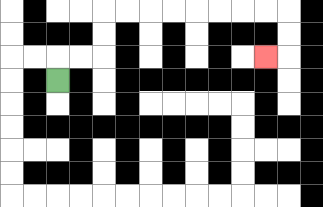{'start': '[2, 3]', 'end': '[11, 2]', 'path_directions': 'U,R,R,U,U,R,R,R,R,R,R,R,R,D,D,L', 'path_coordinates': '[[2, 3], [2, 2], [3, 2], [4, 2], [4, 1], [4, 0], [5, 0], [6, 0], [7, 0], [8, 0], [9, 0], [10, 0], [11, 0], [12, 0], [12, 1], [12, 2], [11, 2]]'}